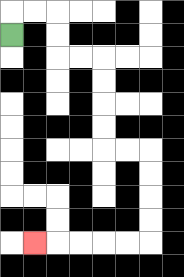{'start': '[0, 1]', 'end': '[1, 10]', 'path_directions': 'U,R,R,D,D,R,R,D,D,D,D,R,R,D,D,D,D,L,L,L,L,L', 'path_coordinates': '[[0, 1], [0, 0], [1, 0], [2, 0], [2, 1], [2, 2], [3, 2], [4, 2], [4, 3], [4, 4], [4, 5], [4, 6], [5, 6], [6, 6], [6, 7], [6, 8], [6, 9], [6, 10], [5, 10], [4, 10], [3, 10], [2, 10], [1, 10]]'}